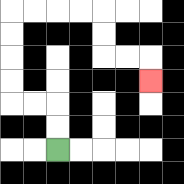{'start': '[2, 6]', 'end': '[6, 3]', 'path_directions': 'U,U,L,L,U,U,U,U,R,R,R,R,D,D,R,R,D', 'path_coordinates': '[[2, 6], [2, 5], [2, 4], [1, 4], [0, 4], [0, 3], [0, 2], [0, 1], [0, 0], [1, 0], [2, 0], [3, 0], [4, 0], [4, 1], [4, 2], [5, 2], [6, 2], [6, 3]]'}